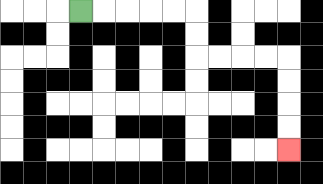{'start': '[3, 0]', 'end': '[12, 6]', 'path_directions': 'R,R,R,R,R,D,D,R,R,R,R,D,D,D,D', 'path_coordinates': '[[3, 0], [4, 0], [5, 0], [6, 0], [7, 0], [8, 0], [8, 1], [8, 2], [9, 2], [10, 2], [11, 2], [12, 2], [12, 3], [12, 4], [12, 5], [12, 6]]'}